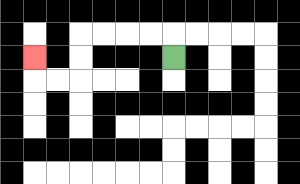{'start': '[7, 2]', 'end': '[1, 2]', 'path_directions': 'U,L,L,L,L,D,D,L,L,U', 'path_coordinates': '[[7, 2], [7, 1], [6, 1], [5, 1], [4, 1], [3, 1], [3, 2], [3, 3], [2, 3], [1, 3], [1, 2]]'}